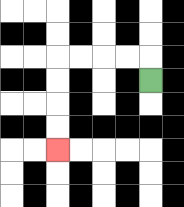{'start': '[6, 3]', 'end': '[2, 6]', 'path_directions': 'U,L,L,L,L,D,D,D,D', 'path_coordinates': '[[6, 3], [6, 2], [5, 2], [4, 2], [3, 2], [2, 2], [2, 3], [2, 4], [2, 5], [2, 6]]'}